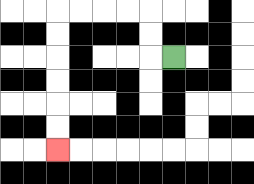{'start': '[7, 2]', 'end': '[2, 6]', 'path_directions': 'L,U,U,L,L,L,L,D,D,D,D,D,D', 'path_coordinates': '[[7, 2], [6, 2], [6, 1], [6, 0], [5, 0], [4, 0], [3, 0], [2, 0], [2, 1], [2, 2], [2, 3], [2, 4], [2, 5], [2, 6]]'}